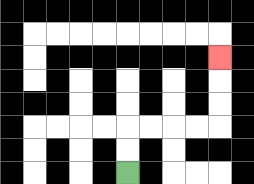{'start': '[5, 7]', 'end': '[9, 2]', 'path_directions': 'U,U,R,R,R,R,U,U,U', 'path_coordinates': '[[5, 7], [5, 6], [5, 5], [6, 5], [7, 5], [8, 5], [9, 5], [9, 4], [9, 3], [9, 2]]'}